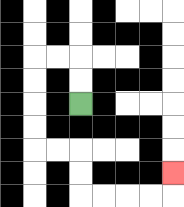{'start': '[3, 4]', 'end': '[7, 7]', 'path_directions': 'U,U,L,L,D,D,D,D,R,R,D,D,R,R,R,R,U', 'path_coordinates': '[[3, 4], [3, 3], [3, 2], [2, 2], [1, 2], [1, 3], [1, 4], [1, 5], [1, 6], [2, 6], [3, 6], [3, 7], [3, 8], [4, 8], [5, 8], [6, 8], [7, 8], [7, 7]]'}